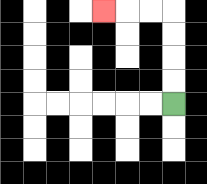{'start': '[7, 4]', 'end': '[4, 0]', 'path_directions': 'U,U,U,U,L,L,L', 'path_coordinates': '[[7, 4], [7, 3], [7, 2], [7, 1], [7, 0], [6, 0], [5, 0], [4, 0]]'}